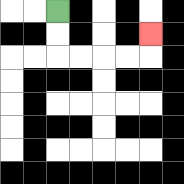{'start': '[2, 0]', 'end': '[6, 1]', 'path_directions': 'D,D,R,R,R,R,U', 'path_coordinates': '[[2, 0], [2, 1], [2, 2], [3, 2], [4, 2], [5, 2], [6, 2], [6, 1]]'}